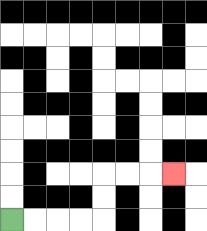{'start': '[0, 9]', 'end': '[7, 7]', 'path_directions': 'R,R,R,R,U,U,R,R,R', 'path_coordinates': '[[0, 9], [1, 9], [2, 9], [3, 9], [4, 9], [4, 8], [4, 7], [5, 7], [6, 7], [7, 7]]'}